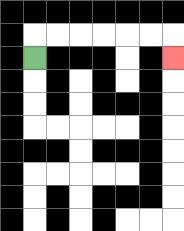{'start': '[1, 2]', 'end': '[7, 2]', 'path_directions': 'U,R,R,R,R,R,R,D', 'path_coordinates': '[[1, 2], [1, 1], [2, 1], [3, 1], [4, 1], [5, 1], [6, 1], [7, 1], [7, 2]]'}